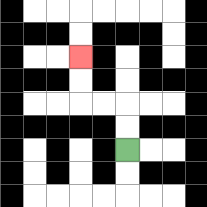{'start': '[5, 6]', 'end': '[3, 2]', 'path_directions': 'U,U,L,L,U,U', 'path_coordinates': '[[5, 6], [5, 5], [5, 4], [4, 4], [3, 4], [3, 3], [3, 2]]'}